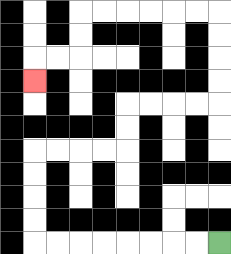{'start': '[9, 10]', 'end': '[1, 3]', 'path_directions': 'L,L,L,L,L,L,L,L,U,U,U,U,R,R,R,R,U,U,R,R,R,R,U,U,U,U,L,L,L,L,L,L,D,D,L,L,D', 'path_coordinates': '[[9, 10], [8, 10], [7, 10], [6, 10], [5, 10], [4, 10], [3, 10], [2, 10], [1, 10], [1, 9], [1, 8], [1, 7], [1, 6], [2, 6], [3, 6], [4, 6], [5, 6], [5, 5], [5, 4], [6, 4], [7, 4], [8, 4], [9, 4], [9, 3], [9, 2], [9, 1], [9, 0], [8, 0], [7, 0], [6, 0], [5, 0], [4, 0], [3, 0], [3, 1], [3, 2], [2, 2], [1, 2], [1, 3]]'}